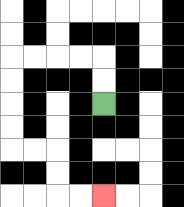{'start': '[4, 4]', 'end': '[4, 8]', 'path_directions': 'U,U,L,L,L,L,D,D,D,D,R,R,D,D,R,R', 'path_coordinates': '[[4, 4], [4, 3], [4, 2], [3, 2], [2, 2], [1, 2], [0, 2], [0, 3], [0, 4], [0, 5], [0, 6], [1, 6], [2, 6], [2, 7], [2, 8], [3, 8], [4, 8]]'}